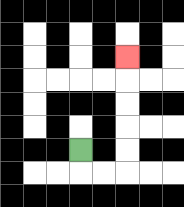{'start': '[3, 6]', 'end': '[5, 2]', 'path_directions': 'D,R,R,U,U,U,U,U', 'path_coordinates': '[[3, 6], [3, 7], [4, 7], [5, 7], [5, 6], [5, 5], [5, 4], [5, 3], [5, 2]]'}